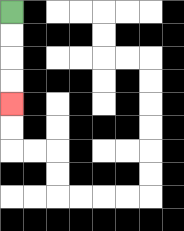{'start': '[0, 0]', 'end': '[0, 4]', 'path_directions': 'D,D,D,D', 'path_coordinates': '[[0, 0], [0, 1], [0, 2], [0, 3], [0, 4]]'}